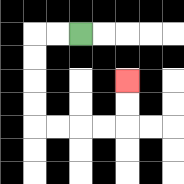{'start': '[3, 1]', 'end': '[5, 3]', 'path_directions': 'L,L,D,D,D,D,R,R,R,R,U,U', 'path_coordinates': '[[3, 1], [2, 1], [1, 1], [1, 2], [1, 3], [1, 4], [1, 5], [2, 5], [3, 5], [4, 5], [5, 5], [5, 4], [5, 3]]'}